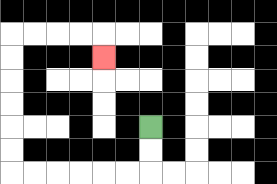{'start': '[6, 5]', 'end': '[4, 2]', 'path_directions': 'D,D,L,L,L,L,L,L,U,U,U,U,U,U,R,R,R,R,D', 'path_coordinates': '[[6, 5], [6, 6], [6, 7], [5, 7], [4, 7], [3, 7], [2, 7], [1, 7], [0, 7], [0, 6], [0, 5], [0, 4], [0, 3], [0, 2], [0, 1], [1, 1], [2, 1], [3, 1], [4, 1], [4, 2]]'}